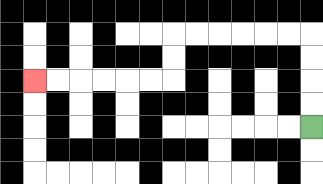{'start': '[13, 5]', 'end': '[1, 3]', 'path_directions': 'U,U,U,U,L,L,L,L,L,L,D,D,L,L,L,L,L,L', 'path_coordinates': '[[13, 5], [13, 4], [13, 3], [13, 2], [13, 1], [12, 1], [11, 1], [10, 1], [9, 1], [8, 1], [7, 1], [7, 2], [7, 3], [6, 3], [5, 3], [4, 3], [3, 3], [2, 3], [1, 3]]'}